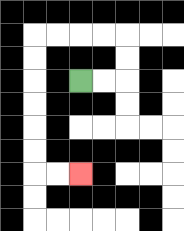{'start': '[3, 3]', 'end': '[3, 7]', 'path_directions': 'R,R,U,U,L,L,L,L,D,D,D,D,D,D,R,R', 'path_coordinates': '[[3, 3], [4, 3], [5, 3], [5, 2], [5, 1], [4, 1], [3, 1], [2, 1], [1, 1], [1, 2], [1, 3], [1, 4], [1, 5], [1, 6], [1, 7], [2, 7], [3, 7]]'}